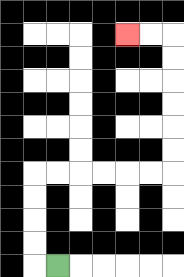{'start': '[2, 11]', 'end': '[5, 1]', 'path_directions': 'L,U,U,U,U,R,R,R,R,R,R,U,U,U,U,U,U,L,L', 'path_coordinates': '[[2, 11], [1, 11], [1, 10], [1, 9], [1, 8], [1, 7], [2, 7], [3, 7], [4, 7], [5, 7], [6, 7], [7, 7], [7, 6], [7, 5], [7, 4], [7, 3], [7, 2], [7, 1], [6, 1], [5, 1]]'}